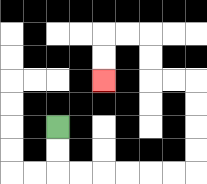{'start': '[2, 5]', 'end': '[4, 3]', 'path_directions': 'D,D,R,R,R,R,R,R,U,U,U,U,L,L,U,U,L,L,D,D', 'path_coordinates': '[[2, 5], [2, 6], [2, 7], [3, 7], [4, 7], [5, 7], [6, 7], [7, 7], [8, 7], [8, 6], [8, 5], [8, 4], [8, 3], [7, 3], [6, 3], [6, 2], [6, 1], [5, 1], [4, 1], [4, 2], [4, 3]]'}